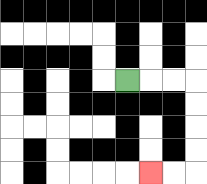{'start': '[5, 3]', 'end': '[6, 7]', 'path_directions': 'R,R,R,D,D,D,D,L,L', 'path_coordinates': '[[5, 3], [6, 3], [7, 3], [8, 3], [8, 4], [8, 5], [8, 6], [8, 7], [7, 7], [6, 7]]'}